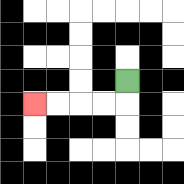{'start': '[5, 3]', 'end': '[1, 4]', 'path_directions': 'D,L,L,L,L', 'path_coordinates': '[[5, 3], [5, 4], [4, 4], [3, 4], [2, 4], [1, 4]]'}